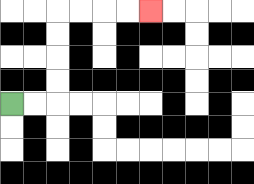{'start': '[0, 4]', 'end': '[6, 0]', 'path_directions': 'R,R,U,U,U,U,R,R,R,R', 'path_coordinates': '[[0, 4], [1, 4], [2, 4], [2, 3], [2, 2], [2, 1], [2, 0], [3, 0], [4, 0], [5, 0], [6, 0]]'}